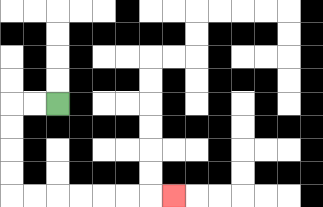{'start': '[2, 4]', 'end': '[7, 8]', 'path_directions': 'L,L,D,D,D,D,R,R,R,R,R,R,R', 'path_coordinates': '[[2, 4], [1, 4], [0, 4], [0, 5], [0, 6], [0, 7], [0, 8], [1, 8], [2, 8], [3, 8], [4, 8], [5, 8], [6, 8], [7, 8]]'}